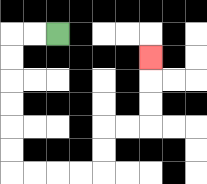{'start': '[2, 1]', 'end': '[6, 2]', 'path_directions': 'L,L,D,D,D,D,D,D,R,R,R,R,U,U,R,R,U,U,U', 'path_coordinates': '[[2, 1], [1, 1], [0, 1], [0, 2], [0, 3], [0, 4], [0, 5], [0, 6], [0, 7], [1, 7], [2, 7], [3, 7], [4, 7], [4, 6], [4, 5], [5, 5], [6, 5], [6, 4], [6, 3], [6, 2]]'}